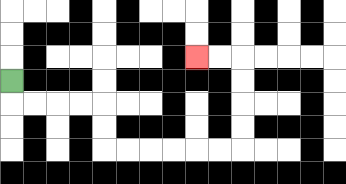{'start': '[0, 3]', 'end': '[8, 2]', 'path_directions': 'D,R,R,R,R,D,D,R,R,R,R,R,R,U,U,U,U,L,L', 'path_coordinates': '[[0, 3], [0, 4], [1, 4], [2, 4], [3, 4], [4, 4], [4, 5], [4, 6], [5, 6], [6, 6], [7, 6], [8, 6], [9, 6], [10, 6], [10, 5], [10, 4], [10, 3], [10, 2], [9, 2], [8, 2]]'}